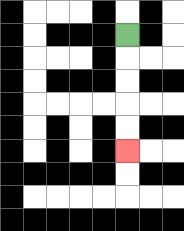{'start': '[5, 1]', 'end': '[5, 6]', 'path_directions': 'D,D,D,D,D', 'path_coordinates': '[[5, 1], [5, 2], [5, 3], [5, 4], [5, 5], [5, 6]]'}